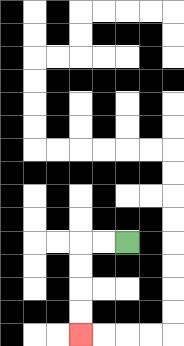{'start': '[5, 10]', 'end': '[3, 14]', 'path_directions': 'L,L,D,D,D,D', 'path_coordinates': '[[5, 10], [4, 10], [3, 10], [3, 11], [3, 12], [3, 13], [3, 14]]'}